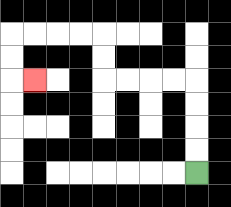{'start': '[8, 7]', 'end': '[1, 3]', 'path_directions': 'U,U,U,U,L,L,L,L,U,U,L,L,L,L,D,D,R', 'path_coordinates': '[[8, 7], [8, 6], [8, 5], [8, 4], [8, 3], [7, 3], [6, 3], [5, 3], [4, 3], [4, 2], [4, 1], [3, 1], [2, 1], [1, 1], [0, 1], [0, 2], [0, 3], [1, 3]]'}